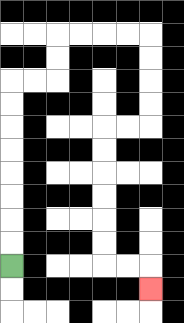{'start': '[0, 11]', 'end': '[6, 12]', 'path_directions': 'U,U,U,U,U,U,U,U,R,R,U,U,R,R,R,R,D,D,D,D,L,L,D,D,D,D,D,D,R,R,D', 'path_coordinates': '[[0, 11], [0, 10], [0, 9], [0, 8], [0, 7], [0, 6], [0, 5], [0, 4], [0, 3], [1, 3], [2, 3], [2, 2], [2, 1], [3, 1], [4, 1], [5, 1], [6, 1], [6, 2], [6, 3], [6, 4], [6, 5], [5, 5], [4, 5], [4, 6], [4, 7], [4, 8], [4, 9], [4, 10], [4, 11], [5, 11], [6, 11], [6, 12]]'}